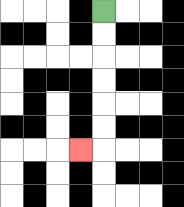{'start': '[4, 0]', 'end': '[3, 6]', 'path_directions': 'D,D,D,D,D,D,L', 'path_coordinates': '[[4, 0], [4, 1], [4, 2], [4, 3], [4, 4], [4, 5], [4, 6], [3, 6]]'}